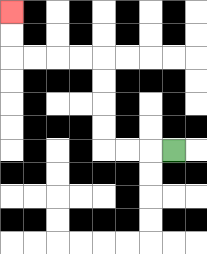{'start': '[7, 6]', 'end': '[0, 0]', 'path_directions': 'L,L,L,U,U,U,U,L,L,L,L,U,U', 'path_coordinates': '[[7, 6], [6, 6], [5, 6], [4, 6], [4, 5], [4, 4], [4, 3], [4, 2], [3, 2], [2, 2], [1, 2], [0, 2], [0, 1], [0, 0]]'}